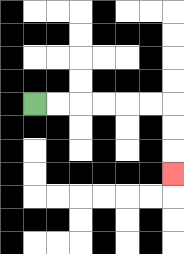{'start': '[1, 4]', 'end': '[7, 7]', 'path_directions': 'R,R,R,R,R,R,D,D,D', 'path_coordinates': '[[1, 4], [2, 4], [3, 4], [4, 4], [5, 4], [6, 4], [7, 4], [7, 5], [7, 6], [7, 7]]'}